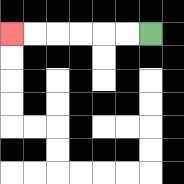{'start': '[6, 1]', 'end': '[0, 1]', 'path_directions': 'L,L,L,L,L,L', 'path_coordinates': '[[6, 1], [5, 1], [4, 1], [3, 1], [2, 1], [1, 1], [0, 1]]'}